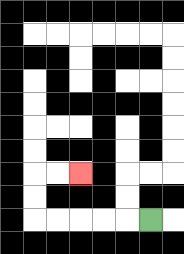{'start': '[6, 9]', 'end': '[3, 7]', 'path_directions': 'L,L,L,L,L,U,U,R,R', 'path_coordinates': '[[6, 9], [5, 9], [4, 9], [3, 9], [2, 9], [1, 9], [1, 8], [1, 7], [2, 7], [3, 7]]'}